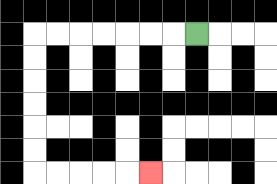{'start': '[8, 1]', 'end': '[6, 7]', 'path_directions': 'L,L,L,L,L,L,L,D,D,D,D,D,D,R,R,R,R,R', 'path_coordinates': '[[8, 1], [7, 1], [6, 1], [5, 1], [4, 1], [3, 1], [2, 1], [1, 1], [1, 2], [1, 3], [1, 4], [1, 5], [1, 6], [1, 7], [2, 7], [3, 7], [4, 7], [5, 7], [6, 7]]'}